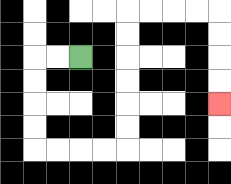{'start': '[3, 2]', 'end': '[9, 4]', 'path_directions': 'L,L,D,D,D,D,R,R,R,R,U,U,U,U,U,U,R,R,R,R,D,D,D,D', 'path_coordinates': '[[3, 2], [2, 2], [1, 2], [1, 3], [1, 4], [1, 5], [1, 6], [2, 6], [3, 6], [4, 6], [5, 6], [5, 5], [5, 4], [5, 3], [5, 2], [5, 1], [5, 0], [6, 0], [7, 0], [8, 0], [9, 0], [9, 1], [9, 2], [9, 3], [9, 4]]'}